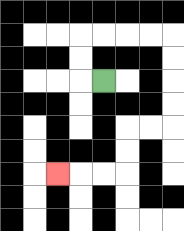{'start': '[4, 3]', 'end': '[2, 7]', 'path_directions': 'L,U,U,R,R,R,R,D,D,D,D,L,L,D,D,L,L,L', 'path_coordinates': '[[4, 3], [3, 3], [3, 2], [3, 1], [4, 1], [5, 1], [6, 1], [7, 1], [7, 2], [7, 3], [7, 4], [7, 5], [6, 5], [5, 5], [5, 6], [5, 7], [4, 7], [3, 7], [2, 7]]'}